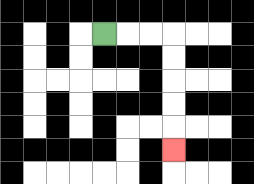{'start': '[4, 1]', 'end': '[7, 6]', 'path_directions': 'R,R,R,D,D,D,D,D', 'path_coordinates': '[[4, 1], [5, 1], [6, 1], [7, 1], [7, 2], [7, 3], [7, 4], [7, 5], [7, 6]]'}